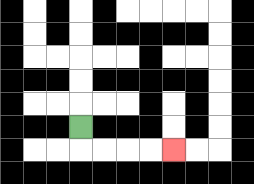{'start': '[3, 5]', 'end': '[7, 6]', 'path_directions': 'D,R,R,R,R', 'path_coordinates': '[[3, 5], [3, 6], [4, 6], [5, 6], [6, 6], [7, 6]]'}